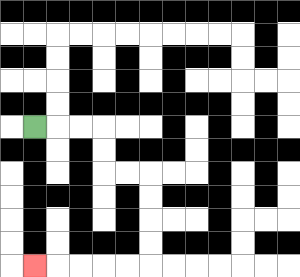{'start': '[1, 5]', 'end': '[1, 11]', 'path_directions': 'R,R,R,D,D,R,R,D,D,D,D,L,L,L,L,L', 'path_coordinates': '[[1, 5], [2, 5], [3, 5], [4, 5], [4, 6], [4, 7], [5, 7], [6, 7], [6, 8], [6, 9], [6, 10], [6, 11], [5, 11], [4, 11], [3, 11], [2, 11], [1, 11]]'}